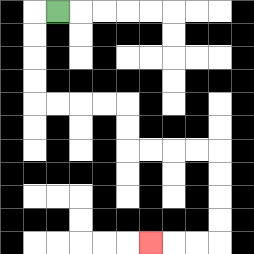{'start': '[2, 0]', 'end': '[6, 10]', 'path_directions': 'L,D,D,D,D,R,R,R,R,D,D,R,R,R,R,D,D,D,D,L,L,L', 'path_coordinates': '[[2, 0], [1, 0], [1, 1], [1, 2], [1, 3], [1, 4], [2, 4], [3, 4], [4, 4], [5, 4], [5, 5], [5, 6], [6, 6], [7, 6], [8, 6], [9, 6], [9, 7], [9, 8], [9, 9], [9, 10], [8, 10], [7, 10], [6, 10]]'}